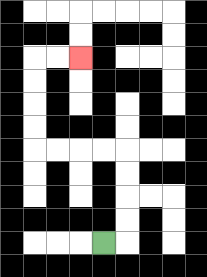{'start': '[4, 10]', 'end': '[3, 2]', 'path_directions': 'R,U,U,U,U,L,L,L,L,U,U,U,U,R,R', 'path_coordinates': '[[4, 10], [5, 10], [5, 9], [5, 8], [5, 7], [5, 6], [4, 6], [3, 6], [2, 6], [1, 6], [1, 5], [1, 4], [1, 3], [1, 2], [2, 2], [3, 2]]'}